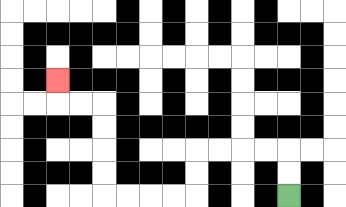{'start': '[12, 8]', 'end': '[2, 3]', 'path_directions': 'U,U,L,L,L,L,D,D,L,L,L,L,U,U,U,U,L,L,U', 'path_coordinates': '[[12, 8], [12, 7], [12, 6], [11, 6], [10, 6], [9, 6], [8, 6], [8, 7], [8, 8], [7, 8], [6, 8], [5, 8], [4, 8], [4, 7], [4, 6], [4, 5], [4, 4], [3, 4], [2, 4], [2, 3]]'}